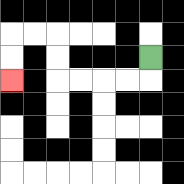{'start': '[6, 2]', 'end': '[0, 3]', 'path_directions': 'D,L,L,L,L,U,U,L,L,D,D', 'path_coordinates': '[[6, 2], [6, 3], [5, 3], [4, 3], [3, 3], [2, 3], [2, 2], [2, 1], [1, 1], [0, 1], [0, 2], [0, 3]]'}